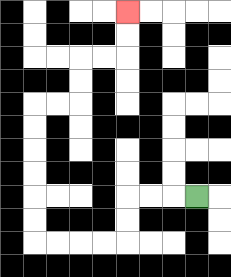{'start': '[8, 8]', 'end': '[5, 0]', 'path_directions': 'L,L,L,D,D,L,L,L,L,U,U,U,U,U,U,R,R,U,U,R,R,U,U', 'path_coordinates': '[[8, 8], [7, 8], [6, 8], [5, 8], [5, 9], [5, 10], [4, 10], [3, 10], [2, 10], [1, 10], [1, 9], [1, 8], [1, 7], [1, 6], [1, 5], [1, 4], [2, 4], [3, 4], [3, 3], [3, 2], [4, 2], [5, 2], [5, 1], [5, 0]]'}